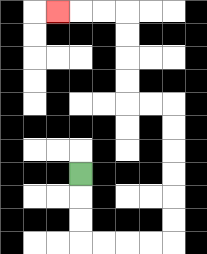{'start': '[3, 7]', 'end': '[2, 0]', 'path_directions': 'D,D,D,R,R,R,R,U,U,U,U,U,U,L,L,U,U,U,U,L,L,L', 'path_coordinates': '[[3, 7], [3, 8], [3, 9], [3, 10], [4, 10], [5, 10], [6, 10], [7, 10], [7, 9], [7, 8], [7, 7], [7, 6], [7, 5], [7, 4], [6, 4], [5, 4], [5, 3], [5, 2], [5, 1], [5, 0], [4, 0], [3, 0], [2, 0]]'}